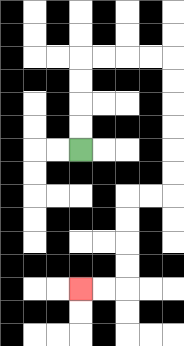{'start': '[3, 6]', 'end': '[3, 12]', 'path_directions': 'U,U,U,U,R,R,R,R,D,D,D,D,D,D,L,L,D,D,D,D,L,L', 'path_coordinates': '[[3, 6], [3, 5], [3, 4], [3, 3], [3, 2], [4, 2], [5, 2], [6, 2], [7, 2], [7, 3], [7, 4], [7, 5], [7, 6], [7, 7], [7, 8], [6, 8], [5, 8], [5, 9], [5, 10], [5, 11], [5, 12], [4, 12], [3, 12]]'}